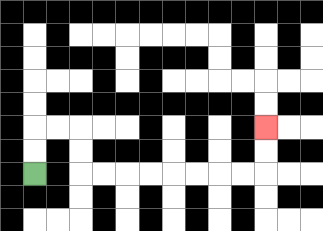{'start': '[1, 7]', 'end': '[11, 5]', 'path_directions': 'U,U,R,R,D,D,R,R,R,R,R,R,R,R,U,U', 'path_coordinates': '[[1, 7], [1, 6], [1, 5], [2, 5], [3, 5], [3, 6], [3, 7], [4, 7], [5, 7], [6, 7], [7, 7], [8, 7], [9, 7], [10, 7], [11, 7], [11, 6], [11, 5]]'}